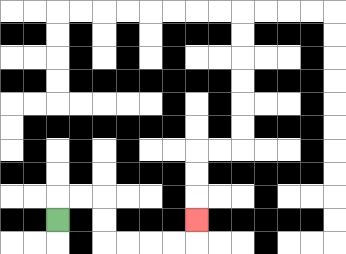{'start': '[2, 9]', 'end': '[8, 9]', 'path_directions': 'U,R,R,D,D,R,R,R,R,U', 'path_coordinates': '[[2, 9], [2, 8], [3, 8], [4, 8], [4, 9], [4, 10], [5, 10], [6, 10], [7, 10], [8, 10], [8, 9]]'}